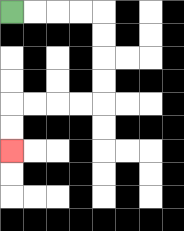{'start': '[0, 0]', 'end': '[0, 6]', 'path_directions': 'R,R,R,R,D,D,D,D,L,L,L,L,D,D', 'path_coordinates': '[[0, 0], [1, 0], [2, 0], [3, 0], [4, 0], [4, 1], [4, 2], [4, 3], [4, 4], [3, 4], [2, 4], [1, 4], [0, 4], [0, 5], [0, 6]]'}